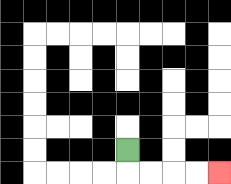{'start': '[5, 6]', 'end': '[9, 7]', 'path_directions': 'D,R,R,R,R', 'path_coordinates': '[[5, 6], [5, 7], [6, 7], [7, 7], [8, 7], [9, 7]]'}